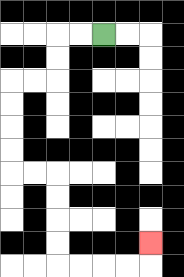{'start': '[4, 1]', 'end': '[6, 10]', 'path_directions': 'L,L,D,D,L,L,D,D,D,D,R,R,D,D,D,D,R,R,R,R,U', 'path_coordinates': '[[4, 1], [3, 1], [2, 1], [2, 2], [2, 3], [1, 3], [0, 3], [0, 4], [0, 5], [0, 6], [0, 7], [1, 7], [2, 7], [2, 8], [2, 9], [2, 10], [2, 11], [3, 11], [4, 11], [5, 11], [6, 11], [6, 10]]'}